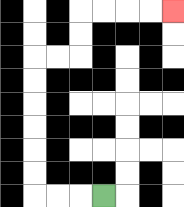{'start': '[4, 8]', 'end': '[7, 0]', 'path_directions': 'L,L,L,U,U,U,U,U,U,R,R,U,U,R,R,R,R', 'path_coordinates': '[[4, 8], [3, 8], [2, 8], [1, 8], [1, 7], [1, 6], [1, 5], [1, 4], [1, 3], [1, 2], [2, 2], [3, 2], [3, 1], [3, 0], [4, 0], [5, 0], [6, 0], [7, 0]]'}